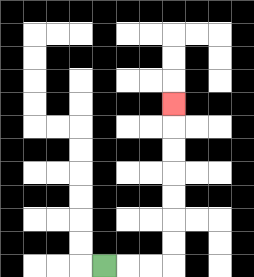{'start': '[4, 11]', 'end': '[7, 4]', 'path_directions': 'R,R,R,U,U,U,U,U,U,U', 'path_coordinates': '[[4, 11], [5, 11], [6, 11], [7, 11], [7, 10], [7, 9], [7, 8], [7, 7], [7, 6], [7, 5], [7, 4]]'}